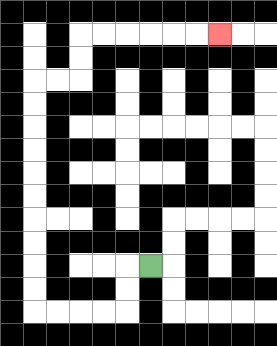{'start': '[6, 11]', 'end': '[9, 1]', 'path_directions': 'L,D,D,L,L,L,L,U,U,U,U,U,U,U,U,U,U,R,R,U,U,R,R,R,R,R,R', 'path_coordinates': '[[6, 11], [5, 11], [5, 12], [5, 13], [4, 13], [3, 13], [2, 13], [1, 13], [1, 12], [1, 11], [1, 10], [1, 9], [1, 8], [1, 7], [1, 6], [1, 5], [1, 4], [1, 3], [2, 3], [3, 3], [3, 2], [3, 1], [4, 1], [5, 1], [6, 1], [7, 1], [8, 1], [9, 1]]'}